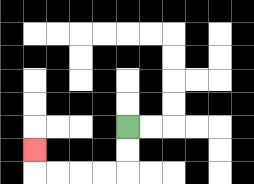{'start': '[5, 5]', 'end': '[1, 6]', 'path_directions': 'D,D,L,L,L,L,U', 'path_coordinates': '[[5, 5], [5, 6], [5, 7], [4, 7], [3, 7], [2, 7], [1, 7], [1, 6]]'}